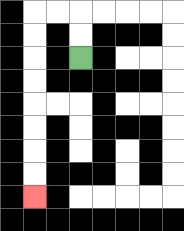{'start': '[3, 2]', 'end': '[1, 8]', 'path_directions': 'U,U,L,L,D,D,D,D,D,D,D,D', 'path_coordinates': '[[3, 2], [3, 1], [3, 0], [2, 0], [1, 0], [1, 1], [1, 2], [1, 3], [1, 4], [1, 5], [1, 6], [1, 7], [1, 8]]'}